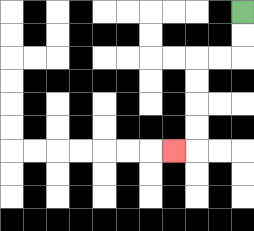{'start': '[10, 0]', 'end': '[7, 6]', 'path_directions': 'D,D,L,L,D,D,D,D,L', 'path_coordinates': '[[10, 0], [10, 1], [10, 2], [9, 2], [8, 2], [8, 3], [8, 4], [8, 5], [8, 6], [7, 6]]'}